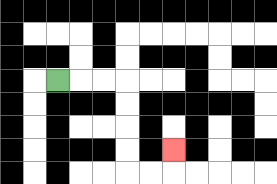{'start': '[2, 3]', 'end': '[7, 6]', 'path_directions': 'R,R,R,D,D,D,D,R,R,U', 'path_coordinates': '[[2, 3], [3, 3], [4, 3], [5, 3], [5, 4], [5, 5], [5, 6], [5, 7], [6, 7], [7, 7], [7, 6]]'}